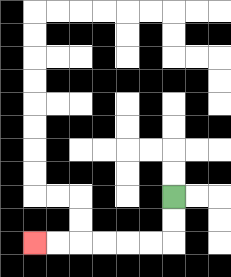{'start': '[7, 8]', 'end': '[1, 10]', 'path_directions': 'D,D,L,L,L,L,L,L', 'path_coordinates': '[[7, 8], [7, 9], [7, 10], [6, 10], [5, 10], [4, 10], [3, 10], [2, 10], [1, 10]]'}